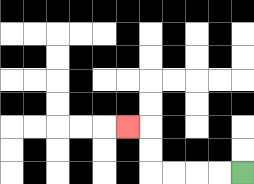{'start': '[10, 7]', 'end': '[5, 5]', 'path_directions': 'L,L,L,L,U,U,L', 'path_coordinates': '[[10, 7], [9, 7], [8, 7], [7, 7], [6, 7], [6, 6], [6, 5], [5, 5]]'}